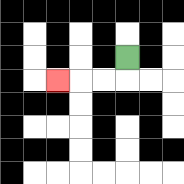{'start': '[5, 2]', 'end': '[2, 3]', 'path_directions': 'D,L,L,L', 'path_coordinates': '[[5, 2], [5, 3], [4, 3], [3, 3], [2, 3]]'}